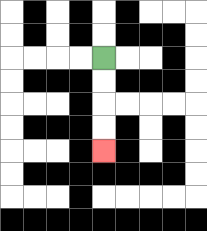{'start': '[4, 2]', 'end': '[4, 6]', 'path_directions': 'D,D,D,D', 'path_coordinates': '[[4, 2], [4, 3], [4, 4], [4, 5], [4, 6]]'}